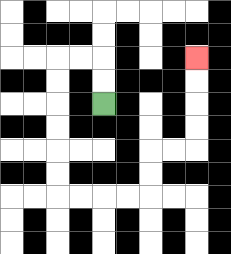{'start': '[4, 4]', 'end': '[8, 2]', 'path_directions': 'U,U,L,L,D,D,D,D,D,D,R,R,R,R,U,U,R,R,U,U,U,U', 'path_coordinates': '[[4, 4], [4, 3], [4, 2], [3, 2], [2, 2], [2, 3], [2, 4], [2, 5], [2, 6], [2, 7], [2, 8], [3, 8], [4, 8], [5, 8], [6, 8], [6, 7], [6, 6], [7, 6], [8, 6], [8, 5], [8, 4], [8, 3], [8, 2]]'}